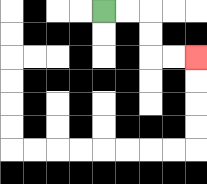{'start': '[4, 0]', 'end': '[8, 2]', 'path_directions': 'R,R,D,D,R,R', 'path_coordinates': '[[4, 0], [5, 0], [6, 0], [6, 1], [6, 2], [7, 2], [8, 2]]'}